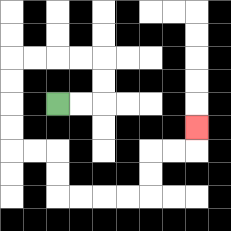{'start': '[2, 4]', 'end': '[8, 5]', 'path_directions': 'R,R,U,U,L,L,L,L,D,D,D,D,R,R,D,D,R,R,R,R,U,U,R,R,U', 'path_coordinates': '[[2, 4], [3, 4], [4, 4], [4, 3], [4, 2], [3, 2], [2, 2], [1, 2], [0, 2], [0, 3], [0, 4], [0, 5], [0, 6], [1, 6], [2, 6], [2, 7], [2, 8], [3, 8], [4, 8], [5, 8], [6, 8], [6, 7], [6, 6], [7, 6], [8, 6], [8, 5]]'}